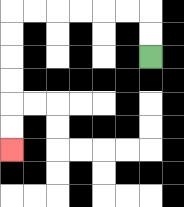{'start': '[6, 2]', 'end': '[0, 6]', 'path_directions': 'U,U,L,L,L,L,L,L,D,D,D,D,D,D', 'path_coordinates': '[[6, 2], [6, 1], [6, 0], [5, 0], [4, 0], [3, 0], [2, 0], [1, 0], [0, 0], [0, 1], [0, 2], [0, 3], [0, 4], [0, 5], [0, 6]]'}